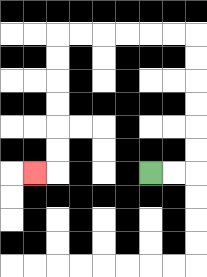{'start': '[6, 7]', 'end': '[1, 7]', 'path_directions': 'R,R,U,U,U,U,U,U,L,L,L,L,L,L,D,D,D,D,D,D,L', 'path_coordinates': '[[6, 7], [7, 7], [8, 7], [8, 6], [8, 5], [8, 4], [8, 3], [8, 2], [8, 1], [7, 1], [6, 1], [5, 1], [4, 1], [3, 1], [2, 1], [2, 2], [2, 3], [2, 4], [2, 5], [2, 6], [2, 7], [1, 7]]'}